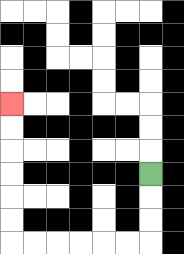{'start': '[6, 7]', 'end': '[0, 4]', 'path_directions': 'D,D,D,L,L,L,L,L,L,U,U,U,U,U,U', 'path_coordinates': '[[6, 7], [6, 8], [6, 9], [6, 10], [5, 10], [4, 10], [3, 10], [2, 10], [1, 10], [0, 10], [0, 9], [0, 8], [0, 7], [0, 6], [0, 5], [0, 4]]'}